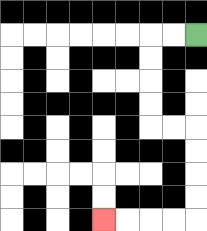{'start': '[8, 1]', 'end': '[4, 9]', 'path_directions': 'L,L,D,D,D,D,R,R,D,D,D,D,L,L,L,L', 'path_coordinates': '[[8, 1], [7, 1], [6, 1], [6, 2], [6, 3], [6, 4], [6, 5], [7, 5], [8, 5], [8, 6], [8, 7], [8, 8], [8, 9], [7, 9], [6, 9], [5, 9], [4, 9]]'}